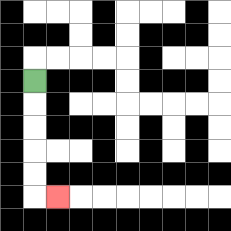{'start': '[1, 3]', 'end': '[2, 8]', 'path_directions': 'D,D,D,D,D,R', 'path_coordinates': '[[1, 3], [1, 4], [1, 5], [1, 6], [1, 7], [1, 8], [2, 8]]'}